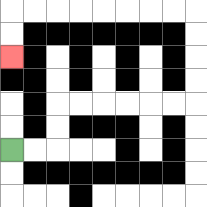{'start': '[0, 6]', 'end': '[0, 2]', 'path_directions': 'R,R,U,U,R,R,R,R,R,R,U,U,U,U,L,L,L,L,L,L,L,L,D,D', 'path_coordinates': '[[0, 6], [1, 6], [2, 6], [2, 5], [2, 4], [3, 4], [4, 4], [5, 4], [6, 4], [7, 4], [8, 4], [8, 3], [8, 2], [8, 1], [8, 0], [7, 0], [6, 0], [5, 0], [4, 0], [3, 0], [2, 0], [1, 0], [0, 0], [0, 1], [0, 2]]'}